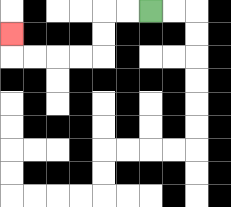{'start': '[6, 0]', 'end': '[0, 1]', 'path_directions': 'L,L,D,D,L,L,L,L,U', 'path_coordinates': '[[6, 0], [5, 0], [4, 0], [4, 1], [4, 2], [3, 2], [2, 2], [1, 2], [0, 2], [0, 1]]'}